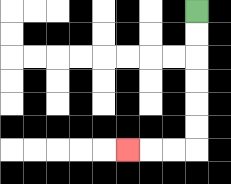{'start': '[8, 0]', 'end': '[5, 6]', 'path_directions': 'D,D,D,D,D,D,L,L,L', 'path_coordinates': '[[8, 0], [8, 1], [8, 2], [8, 3], [8, 4], [8, 5], [8, 6], [7, 6], [6, 6], [5, 6]]'}